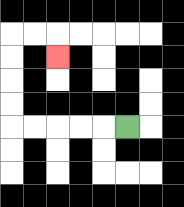{'start': '[5, 5]', 'end': '[2, 2]', 'path_directions': 'L,L,L,L,L,U,U,U,U,R,R,D', 'path_coordinates': '[[5, 5], [4, 5], [3, 5], [2, 5], [1, 5], [0, 5], [0, 4], [0, 3], [0, 2], [0, 1], [1, 1], [2, 1], [2, 2]]'}